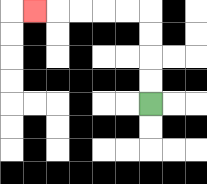{'start': '[6, 4]', 'end': '[1, 0]', 'path_directions': 'U,U,U,U,L,L,L,L,L', 'path_coordinates': '[[6, 4], [6, 3], [6, 2], [6, 1], [6, 0], [5, 0], [4, 0], [3, 0], [2, 0], [1, 0]]'}